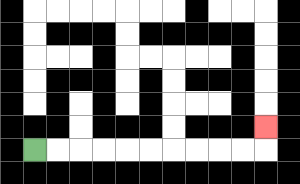{'start': '[1, 6]', 'end': '[11, 5]', 'path_directions': 'R,R,R,R,R,R,R,R,R,R,U', 'path_coordinates': '[[1, 6], [2, 6], [3, 6], [4, 6], [5, 6], [6, 6], [7, 6], [8, 6], [9, 6], [10, 6], [11, 6], [11, 5]]'}